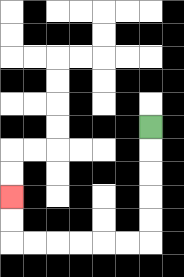{'start': '[6, 5]', 'end': '[0, 8]', 'path_directions': 'D,D,D,D,D,L,L,L,L,L,L,U,U', 'path_coordinates': '[[6, 5], [6, 6], [6, 7], [6, 8], [6, 9], [6, 10], [5, 10], [4, 10], [3, 10], [2, 10], [1, 10], [0, 10], [0, 9], [0, 8]]'}